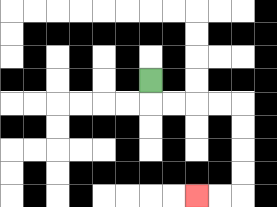{'start': '[6, 3]', 'end': '[8, 8]', 'path_directions': 'D,R,R,R,R,D,D,D,D,L,L', 'path_coordinates': '[[6, 3], [6, 4], [7, 4], [8, 4], [9, 4], [10, 4], [10, 5], [10, 6], [10, 7], [10, 8], [9, 8], [8, 8]]'}